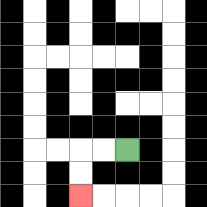{'start': '[5, 6]', 'end': '[3, 8]', 'path_directions': 'L,L,D,D', 'path_coordinates': '[[5, 6], [4, 6], [3, 6], [3, 7], [3, 8]]'}